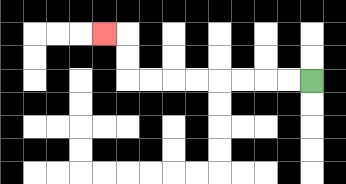{'start': '[13, 3]', 'end': '[4, 1]', 'path_directions': 'L,L,L,L,L,L,L,L,U,U,L', 'path_coordinates': '[[13, 3], [12, 3], [11, 3], [10, 3], [9, 3], [8, 3], [7, 3], [6, 3], [5, 3], [5, 2], [5, 1], [4, 1]]'}